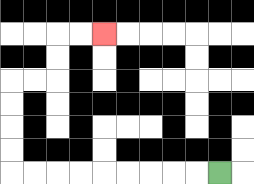{'start': '[9, 7]', 'end': '[4, 1]', 'path_directions': 'L,L,L,L,L,L,L,L,L,U,U,U,U,R,R,U,U,R,R', 'path_coordinates': '[[9, 7], [8, 7], [7, 7], [6, 7], [5, 7], [4, 7], [3, 7], [2, 7], [1, 7], [0, 7], [0, 6], [0, 5], [0, 4], [0, 3], [1, 3], [2, 3], [2, 2], [2, 1], [3, 1], [4, 1]]'}